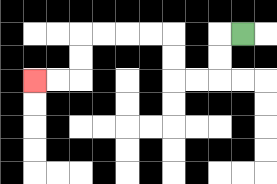{'start': '[10, 1]', 'end': '[1, 3]', 'path_directions': 'L,D,D,L,L,U,U,L,L,L,L,D,D,L,L', 'path_coordinates': '[[10, 1], [9, 1], [9, 2], [9, 3], [8, 3], [7, 3], [7, 2], [7, 1], [6, 1], [5, 1], [4, 1], [3, 1], [3, 2], [3, 3], [2, 3], [1, 3]]'}